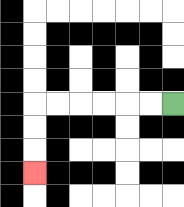{'start': '[7, 4]', 'end': '[1, 7]', 'path_directions': 'L,L,L,L,L,L,D,D,D', 'path_coordinates': '[[7, 4], [6, 4], [5, 4], [4, 4], [3, 4], [2, 4], [1, 4], [1, 5], [1, 6], [1, 7]]'}